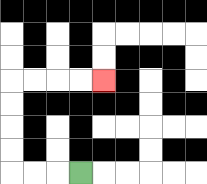{'start': '[3, 7]', 'end': '[4, 3]', 'path_directions': 'L,L,L,U,U,U,U,R,R,R,R', 'path_coordinates': '[[3, 7], [2, 7], [1, 7], [0, 7], [0, 6], [0, 5], [0, 4], [0, 3], [1, 3], [2, 3], [3, 3], [4, 3]]'}